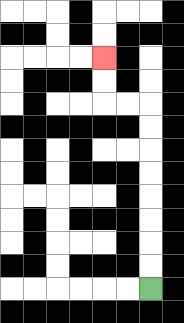{'start': '[6, 12]', 'end': '[4, 2]', 'path_directions': 'U,U,U,U,U,U,U,U,L,L,U,U', 'path_coordinates': '[[6, 12], [6, 11], [6, 10], [6, 9], [6, 8], [6, 7], [6, 6], [6, 5], [6, 4], [5, 4], [4, 4], [4, 3], [4, 2]]'}